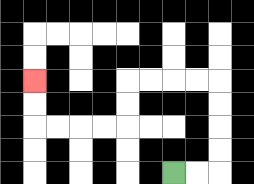{'start': '[7, 7]', 'end': '[1, 3]', 'path_directions': 'R,R,U,U,U,U,L,L,L,L,D,D,L,L,L,L,U,U', 'path_coordinates': '[[7, 7], [8, 7], [9, 7], [9, 6], [9, 5], [9, 4], [9, 3], [8, 3], [7, 3], [6, 3], [5, 3], [5, 4], [5, 5], [4, 5], [3, 5], [2, 5], [1, 5], [1, 4], [1, 3]]'}